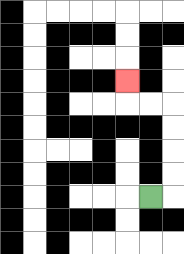{'start': '[6, 8]', 'end': '[5, 3]', 'path_directions': 'R,U,U,U,U,L,L,U', 'path_coordinates': '[[6, 8], [7, 8], [7, 7], [7, 6], [7, 5], [7, 4], [6, 4], [5, 4], [5, 3]]'}